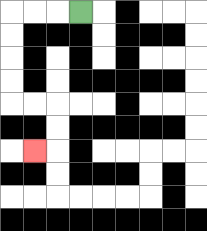{'start': '[3, 0]', 'end': '[1, 6]', 'path_directions': 'L,L,L,D,D,D,D,R,R,D,D,L', 'path_coordinates': '[[3, 0], [2, 0], [1, 0], [0, 0], [0, 1], [0, 2], [0, 3], [0, 4], [1, 4], [2, 4], [2, 5], [2, 6], [1, 6]]'}